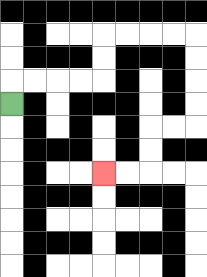{'start': '[0, 4]', 'end': '[4, 7]', 'path_directions': 'U,R,R,R,R,U,U,R,R,R,R,D,D,D,D,L,L,D,D,L,L', 'path_coordinates': '[[0, 4], [0, 3], [1, 3], [2, 3], [3, 3], [4, 3], [4, 2], [4, 1], [5, 1], [6, 1], [7, 1], [8, 1], [8, 2], [8, 3], [8, 4], [8, 5], [7, 5], [6, 5], [6, 6], [6, 7], [5, 7], [4, 7]]'}